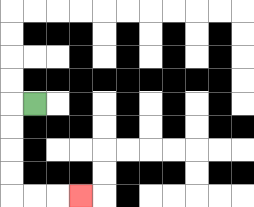{'start': '[1, 4]', 'end': '[3, 8]', 'path_directions': 'L,D,D,D,D,R,R,R', 'path_coordinates': '[[1, 4], [0, 4], [0, 5], [0, 6], [0, 7], [0, 8], [1, 8], [2, 8], [3, 8]]'}